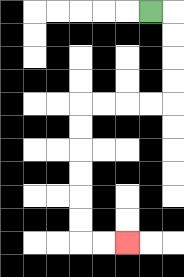{'start': '[6, 0]', 'end': '[5, 10]', 'path_directions': 'R,D,D,D,D,L,L,L,L,D,D,D,D,D,D,R,R', 'path_coordinates': '[[6, 0], [7, 0], [7, 1], [7, 2], [7, 3], [7, 4], [6, 4], [5, 4], [4, 4], [3, 4], [3, 5], [3, 6], [3, 7], [3, 8], [3, 9], [3, 10], [4, 10], [5, 10]]'}